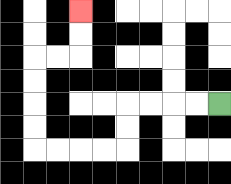{'start': '[9, 4]', 'end': '[3, 0]', 'path_directions': 'L,L,L,L,D,D,L,L,L,L,U,U,U,U,R,R,U,U', 'path_coordinates': '[[9, 4], [8, 4], [7, 4], [6, 4], [5, 4], [5, 5], [5, 6], [4, 6], [3, 6], [2, 6], [1, 6], [1, 5], [1, 4], [1, 3], [1, 2], [2, 2], [3, 2], [3, 1], [3, 0]]'}